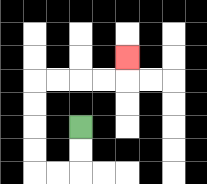{'start': '[3, 5]', 'end': '[5, 2]', 'path_directions': 'D,D,L,L,U,U,U,U,R,R,R,R,U', 'path_coordinates': '[[3, 5], [3, 6], [3, 7], [2, 7], [1, 7], [1, 6], [1, 5], [1, 4], [1, 3], [2, 3], [3, 3], [4, 3], [5, 3], [5, 2]]'}